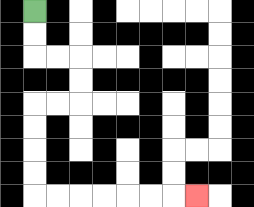{'start': '[1, 0]', 'end': '[8, 8]', 'path_directions': 'D,D,R,R,D,D,L,L,D,D,D,D,R,R,R,R,R,R,R', 'path_coordinates': '[[1, 0], [1, 1], [1, 2], [2, 2], [3, 2], [3, 3], [3, 4], [2, 4], [1, 4], [1, 5], [1, 6], [1, 7], [1, 8], [2, 8], [3, 8], [4, 8], [5, 8], [6, 8], [7, 8], [8, 8]]'}